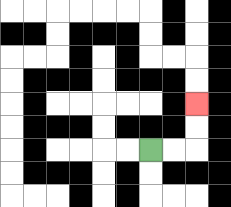{'start': '[6, 6]', 'end': '[8, 4]', 'path_directions': 'R,R,U,U', 'path_coordinates': '[[6, 6], [7, 6], [8, 6], [8, 5], [8, 4]]'}